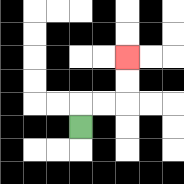{'start': '[3, 5]', 'end': '[5, 2]', 'path_directions': 'U,R,R,U,U', 'path_coordinates': '[[3, 5], [3, 4], [4, 4], [5, 4], [5, 3], [5, 2]]'}